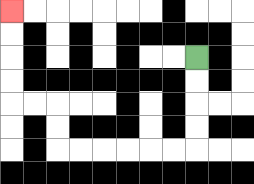{'start': '[8, 2]', 'end': '[0, 0]', 'path_directions': 'D,D,D,D,L,L,L,L,L,L,U,U,L,L,U,U,U,U', 'path_coordinates': '[[8, 2], [8, 3], [8, 4], [8, 5], [8, 6], [7, 6], [6, 6], [5, 6], [4, 6], [3, 6], [2, 6], [2, 5], [2, 4], [1, 4], [0, 4], [0, 3], [0, 2], [0, 1], [0, 0]]'}